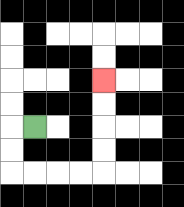{'start': '[1, 5]', 'end': '[4, 3]', 'path_directions': 'L,D,D,R,R,R,R,U,U,U,U', 'path_coordinates': '[[1, 5], [0, 5], [0, 6], [0, 7], [1, 7], [2, 7], [3, 7], [4, 7], [4, 6], [4, 5], [4, 4], [4, 3]]'}